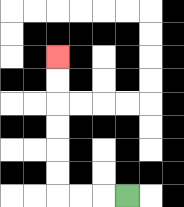{'start': '[5, 8]', 'end': '[2, 2]', 'path_directions': 'L,L,L,U,U,U,U,U,U', 'path_coordinates': '[[5, 8], [4, 8], [3, 8], [2, 8], [2, 7], [2, 6], [2, 5], [2, 4], [2, 3], [2, 2]]'}